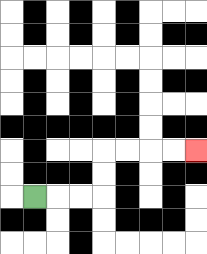{'start': '[1, 8]', 'end': '[8, 6]', 'path_directions': 'R,R,R,U,U,R,R,R,R', 'path_coordinates': '[[1, 8], [2, 8], [3, 8], [4, 8], [4, 7], [4, 6], [5, 6], [6, 6], [7, 6], [8, 6]]'}